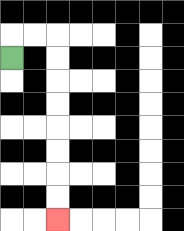{'start': '[0, 2]', 'end': '[2, 9]', 'path_directions': 'U,R,R,D,D,D,D,D,D,D,D', 'path_coordinates': '[[0, 2], [0, 1], [1, 1], [2, 1], [2, 2], [2, 3], [2, 4], [2, 5], [2, 6], [2, 7], [2, 8], [2, 9]]'}